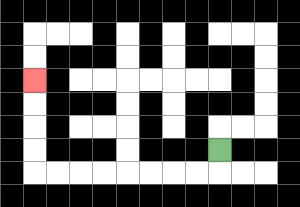{'start': '[9, 6]', 'end': '[1, 3]', 'path_directions': 'D,L,L,L,L,L,L,L,L,U,U,U,U', 'path_coordinates': '[[9, 6], [9, 7], [8, 7], [7, 7], [6, 7], [5, 7], [4, 7], [3, 7], [2, 7], [1, 7], [1, 6], [1, 5], [1, 4], [1, 3]]'}